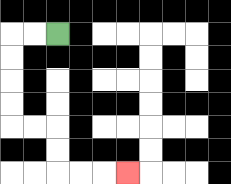{'start': '[2, 1]', 'end': '[5, 7]', 'path_directions': 'L,L,D,D,D,D,R,R,D,D,R,R,R', 'path_coordinates': '[[2, 1], [1, 1], [0, 1], [0, 2], [0, 3], [0, 4], [0, 5], [1, 5], [2, 5], [2, 6], [2, 7], [3, 7], [4, 7], [5, 7]]'}